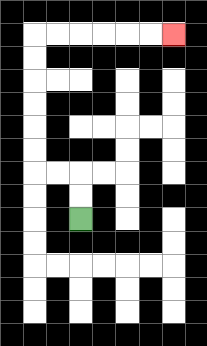{'start': '[3, 9]', 'end': '[7, 1]', 'path_directions': 'U,U,L,L,U,U,U,U,U,U,R,R,R,R,R,R', 'path_coordinates': '[[3, 9], [3, 8], [3, 7], [2, 7], [1, 7], [1, 6], [1, 5], [1, 4], [1, 3], [1, 2], [1, 1], [2, 1], [3, 1], [4, 1], [5, 1], [6, 1], [7, 1]]'}